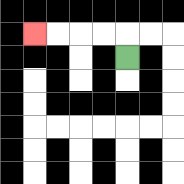{'start': '[5, 2]', 'end': '[1, 1]', 'path_directions': 'U,L,L,L,L', 'path_coordinates': '[[5, 2], [5, 1], [4, 1], [3, 1], [2, 1], [1, 1]]'}